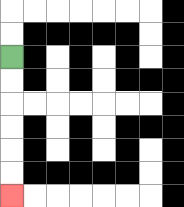{'start': '[0, 2]', 'end': '[0, 8]', 'path_directions': 'D,D,D,D,D,D', 'path_coordinates': '[[0, 2], [0, 3], [0, 4], [0, 5], [0, 6], [0, 7], [0, 8]]'}